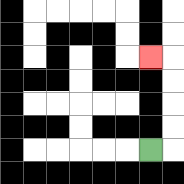{'start': '[6, 6]', 'end': '[6, 2]', 'path_directions': 'R,U,U,U,U,L', 'path_coordinates': '[[6, 6], [7, 6], [7, 5], [7, 4], [7, 3], [7, 2], [6, 2]]'}